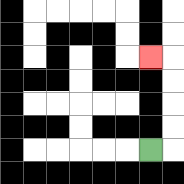{'start': '[6, 6]', 'end': '[6, 2]', 'path_directions': 'R,U,U,U,U,L', 'path_coordinates': '[[6, 6], [7, 6], [7, 5], [7, 4], [7, 3], [7, 2], [6, 2]]'}